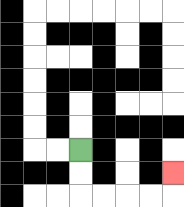{'start': '[3, 6]', 'end': '[7, 7]', 'path_directions': 'D,D,R,R,R,R,U', 'path_coordinates': '[[3, 6], [3, 7], [3, 8], [4, 8], [5, 8], [6, 8], [7, 8], [7, 7]]'}